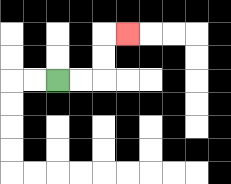{'start': '[2, 3]', 'end': '[5, 1]', 'path_directions': 'R,R,U,U,R', 'path_coordinates': '[[2, 3], [3, 3], [4, 3], [4, 2], [4, 1], [5, 1]]'}